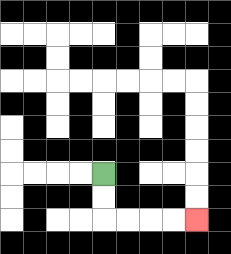{'start': '[4, 7]', 'end': '[8, 9]', 'path_directions': 'D,D,R,R,R,R', 'path_coordinates': '[[4, 7], [4, 8], [4, 9], [5, 9], [6, 9], [7, 9], [8, 9]]'}